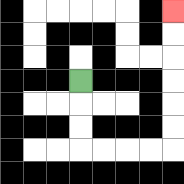{'start': '[3, 3]', 'end': '[7, 0]', 'path_directions': 'D,D,D,R,R,R,R,U,U,U,U,U,U', 'path_coordinates': '[[3, 3], [3, 4], [3, 5], [3, 6], [4, 6], [5, 6], [6, 6], [7, 6], [7, 5], [7, 4], [7, 3], [7, 2], [7, 1], [7, 0]]'}